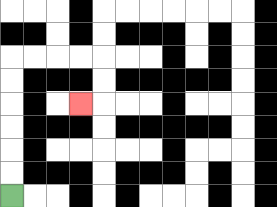{'start': '[0, 8]', 'end': '[3, 4]', 'path_directions': 'U,U,U,U,U,U,R,R,R,R,D,D,L', 'path_coordinates': '[[0, 8], [0, 7], [0, 6], [0, 5], [0, 4], [0, 3], [0, 2], [1, 2], [2, 2], [3, 2], [4, 2], [4, 3], [4, 4], [3, 4]]'}